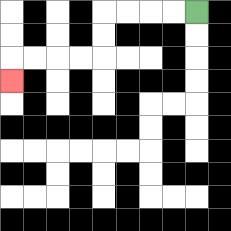{'start': '[8, 0]', 'end': '[0, 3]', 'path_directions': 'L,L,L,L,D,D,L,L,L,L,D', 'path_coordinates': '[[8, 0], [7, 0], [6, 0], [5, 0], [4, 0], [4, 1], [4, 2], [3, 2], [2, 2], [1, 2], [0, 2], [0, 3]]'}